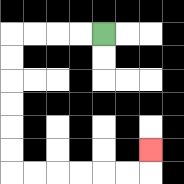{'start': '[4, 1]', 'end': '[6, 6]', 'path_directions': 'L,L,L,L,D,D,D,D,D,D,R,R,R,R,R,R,U', 'path_coordinates': '[[4, 1], [3, 1], [2, 1], [1, 1], [0, 1], [0, 2], [0, 3], [0, 4], [0, 5], [0, 6], [0, 7], [1, 7], [2, 7], [3, 7], [4, 7], [5, 7], [6, 7], [6, 6]]'}